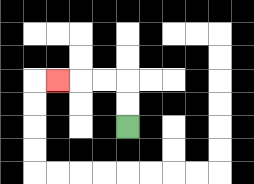{'start': '[5, 5]', 'end': '[2, 3]', 'path_directions': 'U,U,L,L,L', 'path_coordinates': '[[5, 5], [5, 4], [5, 3], [4, 3], [3, 3], [2, 3]]'}